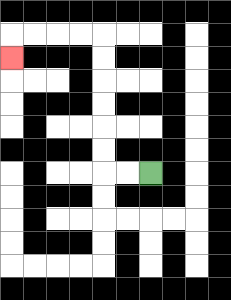{'start': '[6, 7]', 'end': '[0, 2]', 'path_directions': 'L,L,U,U,U,U,U,U,L,L,L,L,D', 'path_coordinates': '[[6, 7], [5, 7], [4, 7], [4, 6], [4, 5], [4, 4], [4, 3], [4, 2], [4, 1], [3, 1], [2, 1], [1, 1], [0, 1], [0, 2]]'}